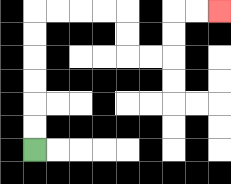{'start': '[1, 6]', 'end': '[9, 0]', 'path_directions': 'U,U,U,U,U,U,R,R,R,R,D,D,R,R,U,U,R,R', 'path_coordinates': '[[1, 6], [1, 5], [1, 4], [1, 3], [1, 2], [1, 1], [1, 0], [2, 0], [3, 0], [4, 0], [5, 0], [5, 1], [5, 2], [6, 2], [7, 2], [7, 1], [7, 0], [8, 0], [9, 0]]'}